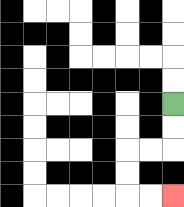{'start': '[7, 4]', 'end': '[7, 8]', 'path_directions': 'D,D,L,L,D,D,R,R', 'path_coordinates': '[[7, 4], [7, 5], [7, 6], [6, 6], [5, 6], [5, 7], [5, 8], [6, 8], [7, 8]]'}